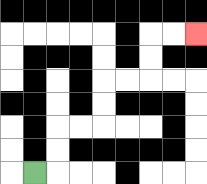{'start': '[1, 7]', 'end': '[8, 1]', 'path_directions': 'R,U,U,R,R,U,U,R,R,U,U,R,R', 'path_coordinates': '[[1, 7], [2, 7], [2, 6], [2, 5], [3, 5], [4, 5], [4, 4], [4, 3], [5, 3], [6, 3], [6, 2], [6, 1], [7, 1], [8, 1]]'}